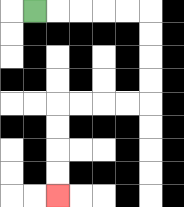{'start': '[1, 0]', 'end': '[2, 8]', 'path_directions': 'R,R,R,R,R,D,D,D,D,L,L,L,L,D,D,D,D', 'path_coordinates': '[[1, 0], [2, 0], [3, 0], [4, 0], [5, 0], [6, 0], [6, 1], [6, 2], [6, 3], [6, 4], [5, 4], [4, 4], [3, 4], [2, 4], [2, 5], [2, 6], [2, 7], [2, 8]]'}